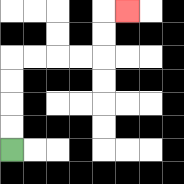{'start': '[0, 6]', 'end': '[5, 0]', 'path_directions': 'U,U,U,U,R,R,R,R,U,U,R', 'path_coordinates': '[[0, 6], [0, 5], [0, 4], [0, 3], [0, 2], [1, 2], [2, 2], [3, 2], [4, 2], [4, 1], [4, 0], [5, 0]]'}